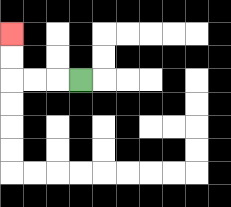{'start': '[3, 3]', 'end': '[0, 1]', 'path_directions': 'L,L,L,U,U', 'path_coordinates': '[[3, 3], [2, 3], [1, 3], [0, 3], [0, 2], [0, 1]]'}